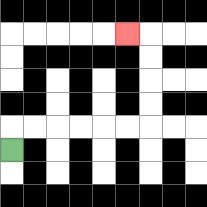{'start': '[0, 6]', 'end': '[5, 1]', 'path_directions': 'U,R,R,R,R,R,R,U,U,U,U,L', 'path_coordinates': '[[0, 6], [0, 5], [1, 5], [2, 5], [3, 5], [4, 5], [5, 5], [6, 5], [6, 4], [6, 3], [6, 2], [6, 1], [5, 1]]'}